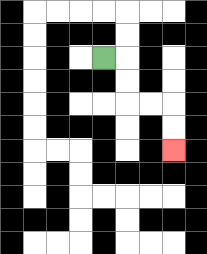{'start': '[4, 2]', 'end': '[7, 6]', 'path_directions': 'R,D,D,R,R,D,D', 'path_coordinates': '[[4, 2], [5, 2], [5, 3], [5, 4], [6, 4], [7, 4], [7, 5], [7, 6]]'}